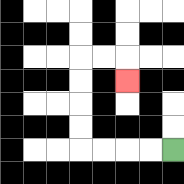{'start': '[7, 6]', 'end': '[5, 3]', 'path_directions': 'L,L,L,L,U,U,U,U,R,R,D', 'path_coordinates': '[[7, 6], [6, 6], [5, 6], [4, 6], [3, 6], [3, 5], [3, 4], [3, 3], [3, 2], [4, 2], [5, 2], [5, 3]]'}